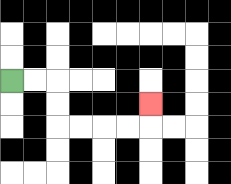{'start': '[0, 3]', 'end': '[6, 4]', 'path_directions': 'R,R,D,D,R,R,R,R,U', 'path_coordinates': '[[0, 3], [1, 3], [2, 3], [2, 4], [2, 5], [3, 5], [4, 5], [5, 5], [6, 5], [6, 4]]'}